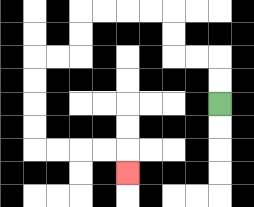{'start': '[9, 4]', 'end': '[5, 7]', 'path_directions': 'U,U,L,L,U,U,L,L,L,L,D,D,L,L,D,D,D,D,R,R,R,R,D', 'path_coordinates': '[[9, 4], [9, 3], [9, 2], [8, 2], [7, 2], [7, 1], [7, 0], [6, 0], [5, 0], [4, 0], [3, 0], [3, 1], [3, 2], [2, 2], [1, 2], [1, 3], [1, 4], [1, 5], [1, 6], [2, 6], [3, 6], [4, 6], [5, 6], [5, 7]]'}